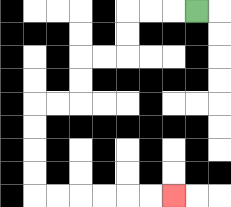{'start': '[8, 0]', 'end': '[7, 8]', 'path_directions': 'L,L,L,D,D,L,L,D,D,L,L,D,D,D,D,R,R,R,R,R,R', 'path_coordinates': '[[8, 0], [7, 0], [6, 0], [5, 0], [5, 1], [5, 2], [4, 2], [3, 2], [3, 3], [3, 4], [2, 4], [1, 4], [1, 5], [1, 6], [1, 7], [1, 8], [2, 8], [3, 8], [4, 8], [5, 8], [6, 8], [7, 8]]'}